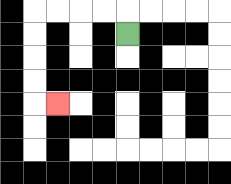{'start': '[5, 1]', 'end': '[2, 4]', 'path_directions': 'U,L,L,L,L,D,D,D,D,R', 'path_coordinates': '[[5, 1], [5, 0], [4, 0], [3, 0], [2, 0], [1, 0], [1, 1], [1, 2], [1, 3], [1, 4], [2, 4]]'}